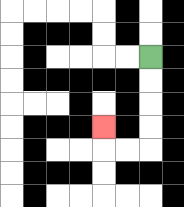{'start': '[6, 2]', 'end': '[4, 5]', 'path_directions': 'D,D,D,D,L,L,U', 'path_coordinates': '[[6, 2], [6, 3], [6, 4], [6, 5], [6, 6], [5, 6], [4, 6], [4, 5]]'}